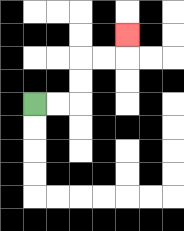{'start': '[1, 4]', 'end': '[5, 1]', 'path_directions': 'R,R,U,U,R,R,U', 'path_coordinates': '[[1, 4], [2, 4], [3, 4], [3, 3], [3, 2], [4, 2], [5, 2], [5, 1]]'}